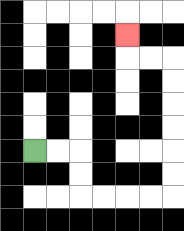{'start': '[1, 6]', 'end': '[5, 1]', 'path_directions': 'R,R,D,D,R,R,R,R,U,U,U,U,U,U,L,L,U', 'path_coordinates': '[[1, 6], [2, 6], [3, 6], [3, 7], [3, 8], [4, 8], [5, 8], [6, 8], [7, 8], [7, 7], [7, 6], [7, 5], [7, 4], [7, 3], [7, 2], [6, 2], [5, 2], [5, 1]]'}